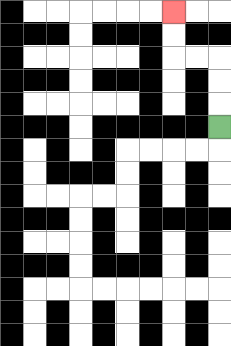{'start': '[9, 5]', 'end': '[7, 0]', 'path_directions': 'U,U,U,L,L,U,U', 'path_coordinates': '[[9, 5], [9, 4], [9, 3], [9, 2], [8, 2], [7, 2], [7, 1], [7, 0]]'}